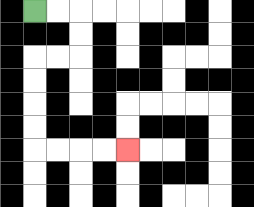{'start': '[1, 0]', 'end': '[5, 6]', 'path_directions': 'R,R,D,D,L,L,D,D,D,D,R,R,R,R', 'path_coordinates': '[[1, 0], [2, 0], [3, 0], [3, 1], [3, 2], [2, 2], [1, 2], [1, 3], [1, 4], [1, 5], [1, 6], [2, 6], [3, 6], [4, 6], [5, 6]]'}